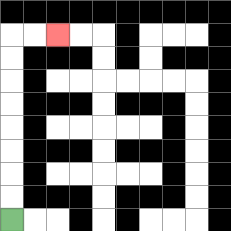{'start': '[0, 9]', 'end': '[2, 1]', 'path_directions': 'U,U,U,U,U,U,U,U,R,R', 'path_coordinates': '[[0, 9], [0, 8], [0, 7], [0, 6], [0, 5], [0, 4], [0, 3], [0, 2], [0, 1], [1, 1], [2, 1]]'}